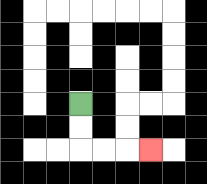{'start': '[3, 4]', 'end': '[6, 6]', 'path_directions': 'D,D,R,R,R', 'path_coordinates': '[[3, 4], [3, 5], [3, 6], [4, 6], [5, 6], [6, 6]]'}